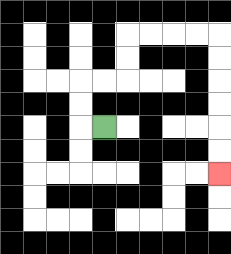{'start': '[4, 5]', 'end': '[9, 7]', 'path_directions': 'L,U,U,R,R,U,U,R,R,R,R,D,D,D,D,D,D', 'path_coordinates': '[[4, 5], [3, 5], [3, 4], [3, 3], [4, 3], [5, 3], [5, 2], [5, 1], [6, 1], [7, 1], [8, 1], [9, 1], [9, 2], [9, 3], [9, 4], [9, 5], [9, 6], [9, 7]]'}